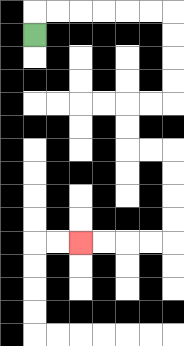{'start': '[1, 1]', 'end': '[3, 10]', 'path_directions': 'U,R,R,R,R,R,R,D,D,D,D,L,L,D,D,R,R,D,D,D,D,L,L,L,L', 'path_coordinates': '[[1, 1], [1, 0], [2, 0], [3, 0], [4, 0], [5, 0], [6, 0], [7, 0], [7, 1], [7, 2], [7, 3], [7, 4], [6, 4], [5, 4], [5, 5], [5, 6], [6, 6], [7, 6], [7, 7], [7, 8], [7, 9], [7, 10], [6, 10], [5, 10], [4, 10], [3, 10]]'}